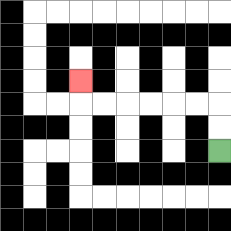{'start': '[9, 6]', 'end': '[3, 3]', 'path_directions': 'U,U,L,L,L,L,L,L,U', 'path_coordinates': '[[9, 6], [9, 5], [9, 4], [8, 4], [7, 4], [6, 4], [5, 4], [4, 4], [3, 4], [3, 3]]'}